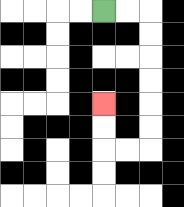{'start': '[4, 0]', 'end': '[4, 4]', 'path_directions': 'R,R,D,D,D,D,D,D,L,L,U,U', 'path_coordinates': '[[4, 0], [5, 0], [6, 0], [6, 1], [6, 2], [6, 3], [6, 4], [6, 5], [6, 6], [5, 6], [4, 6], [4, 5], [4, 4]]'}